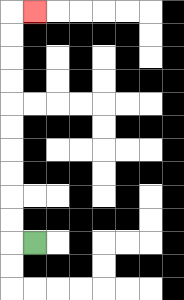{'start': '[1, 10]', 'end': '[1, 0]', 'path_directions': 'L,U,U,U,U,U,U,U,U,U,U,R', 'path_coordinates': '[[1, 10], [0, 10], [0, 9], [0, 8], [0, 7], [0, 6], [0, 5], [0, 4], [0, 3], [0, 2], [0, 1], [0, 0], [1, 0]]'}